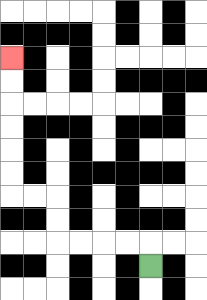{'start': '[6, 11]', 'end': '[0, 2]', 'path_directions': 'U,L,L,L,L,U,U,L,L,U,U,U,U,U,U', 'path_coordinates': '[[6, 11], [6, 10], [5, 10], [4, 10], [3, 10], [2, 10], [2, 9], [2, 8], [1, 8], [0, 8], [0, 7], [0, 6], [0, 5], [0, 4], [0, 3], [0, 2]]'}